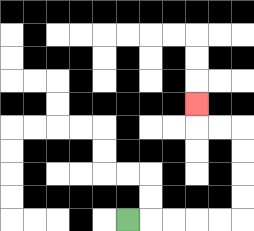{'start': '[5, 9]', 'end': '[8, 4]', 'path_directions': 'R,R,R,R,R,U,U,U,U,L,L,U', 'path_coordinates': '[[5, 9], [6, 9], [7, 9], [8, 9], [9, 9], [10, 9], [10, 8], [10, 7], [10, 6], [10, 5], [9, 5], [8, 5], [8, 4]]'}